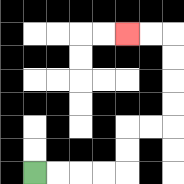{'start': '[1, 7]', 'end': '[5, 1]', 'path_directions': 'R,R,R,R,U,U,R,R,U,U,U,U,L,L', 'path_coordinates': '[[1, 7], [2, 7], [3, 7], [4, 7], [5, 7], [5, 6], [5, 5], [6, 5], [7, 5], [7, 4], [7, 3], [7, 2], [7, 1], [6, 1], [5, 1]]'}